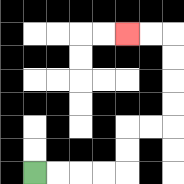{'start': '[1, 7]', 'end': '[5, 1]', 'path_directions': 'R,R,R,R,U,U,R,R,U,U,U,U,L,L', 'path_coordinates': '[[1, 7], [2, 7], [3, 7], [4, 7], [5, 7], [5, 6], [5, 5], [6, 5], [7, 5], [7, 4], [7, 3], [7, 2], [7, 1], [6, 1], [5, 1]]'}